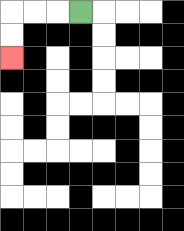{'start': '[3, 0]', 'end': '[0, 2]', 'path_directions': 'L,L,L,D,D', 'path_coordinates': '[[3, 0], [2, 0], [1, 0], [0, 0], [0, 1], [0, 2]]'}